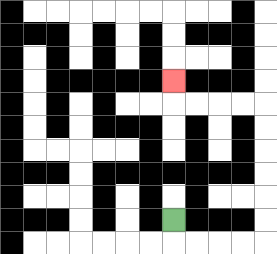{'start': '[7, 9]', 'end': '[7, 3]', 'path_directions': 'D,R,R,R,R,U,U,U,U,U,U,L,L,L,L,U', 'path_coordinates': '[[7, 9], [7, 10], [8, 10], [9, 10], [10, 10], [11, 10], [11, 9], [11, 8], [11, 7], [11, 6], [11, 5], [11, 4], [10, 4], [9, 4], [8, 4], [7, 4], [7, 3]]'}